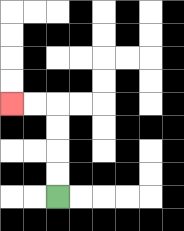{'start': '[2, 8]', 'end': '[0, 4]', 'path_directions': 'U,U,U,U,L,L', 'path_coordinates': '[[2, 8], [2, 7], [2, 6], [2, 5], [2, 4], [1, 4], [0, 4]]'}